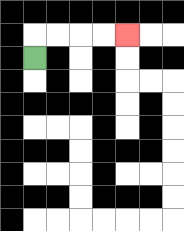{'start': '[1, 2]', 'end': '[5, 1]', 'path_directions': 'U,R,R,R,R', 'path_coordinates': '[[1, 2], [1, 1], [2, 1], [3, 1], [4, 1], [5, 1]]'}